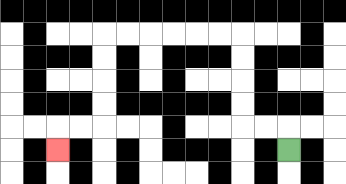{'start': '[12, 6]', 'end': '[2, 6]', 'path_directions': 'U,L,L,U,U,U,U,L,L,L,L,L,L,D,D,D,D,L,L,D', 'path_coordinates': '[[12, 6], [12, 5], [11, 5], [10, 5], [10, 4], [10, 3], [10, 2], [10, 1], [9, 1], [8, 1], [7, 1], [6, 1], [5, 1], [4, 1], [4, 2], [4, 3], [4, 4], [4, 5], [3, 5], [2, 5], [2, 6]]'}